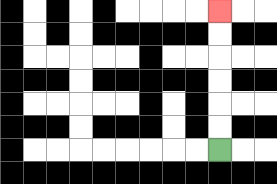{'start': '[9, 6]', 'end': '[9, 0]', 'path_directions': 'U,U,U,U,U,U', 'path_coordinates': '[[9, 6], [9, 5], [9, 4], [9, 3], [9, 2], [9, 1], [9, 0]]'}